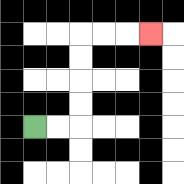{'start': '[1, 5]', 'end': '[6, 1]', 'path_directions': 'R,R,U,U,U,U,R,R,R', 'path_coordinates': '[[1, 5], [2, 5], [3, 5], [3, 4], [3, 3], [3, 2], [3, 1], [4, 1], [5, 1], [6, 1]]'}